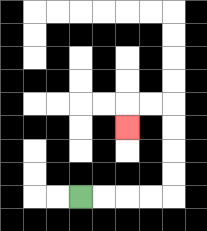{'start': '[3, 8]', 'end': '[5, 5]', 'path_directions': 'R,R,R,R,U,U,U,U,L,L,D', 'path_coordinates': '[[3, 8], [4, 8], [5, 8], [6, 8], [7, 8], [7, 7], [7, 6], [7, 5], [7, 4], [6, 4], [5, 4], [5, 5]]'}